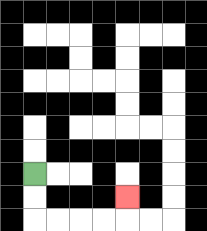{'start': '[1, 7]', 'end': '[5, 8]', 'path_directions': 'D,D,R,R,R,R,U', 'path_coordinates': '[[1, 7], [1, 8], [1, 9], [2, 9], [3, 9], [4, 9], [5, 9], [5, 8]]'}